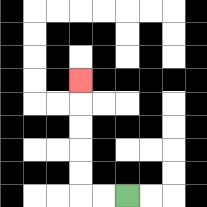{'start': '[5, 8]', 'end': '[3, 3]', 'path_directions': 'L,L,U,U,U,U,U', 'path_coordinates': '[[5, 8], [4, 8], [3, 8], [3, 7], [3, 6], [3, 5], [3, 4], [3, 3]]'}